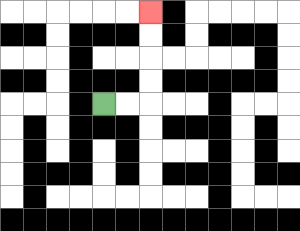{'start': '[4, 4]', 'end': '[6, 0]', 'path_directions': 'R,R,U,U,U,U', 'path_coordinates': '[[4, 4], [5, 4], [6, 4], [6, 3], [6, 2], [6, 1], [6, 0]]'}